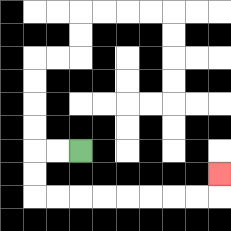{'start': '[3, 6]', 'end': '[9, 7]', 'path_directions': 'L,L,D,D,R,R,R,R,R,R,R,R,U', 'path_coordinates': '[[3, 6], [2, 6], [1, 6], [1, 7], [1, 8], [2, 8], [3, 8], [4, 8], [5, 8], [6, 8], [7, 8], [8, 8], [9, 8], [9, 7]]'}